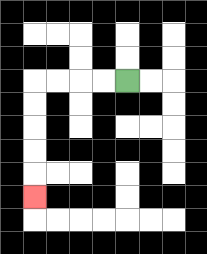{'start': '[5, 3]', 'end': '[1, 8]', 'path_directions': 'L,L,L,L,D,D,D,D,D', 'path_coordinates': '[[5, 3], [4, 3], [3, 3], [2, 3], [1, 3], [1, 4], [1, 5], [1, 6], [1, 7], [1, 8]]'}